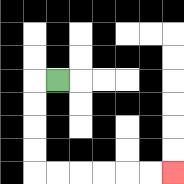{'start': '[2, 3]', 'end': '[7, 7]', 'path_directions': 'L,D,D,D,D,R,R,R,R,R,R', 'path_coordinates': '[[2, 3], [1, 3], [1, 4], [1, 5], [1, 6], [1, 7], [2, 7], [3, 7], [4, 7], [5, 7], [6, 7], [7, 7]]'}